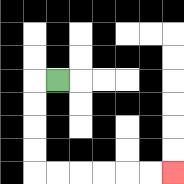{'start': '[2, 3]', 'end': '[7, 7]', 'path_directions': 'L,D,D,D,D,R,R,R,R,R,R', 'path_coordinates': '[[2, 3], [1, 3], [1, 4], [1, 5], [1, 6], [1, 7], [2, 7], [3, 7], [4, 7], [5, 7], [6, 7], [7, 7]]'}